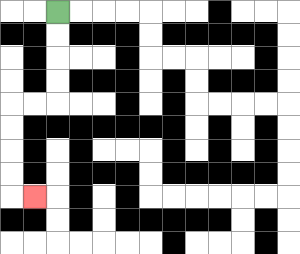{'start': '[2, 0]', 'end': '[1, 8]', 'path_directions': 'D,D,D,D,L,L,D,D,D,D,R', 'path_coordinates': '[[2, 0], [2, 1], [2, 2], [2, 3], [2, 4], [1, 4], [0, 4], [0, 5], [0, 6], [0, 7], [0, 8], [1, 8]]'}